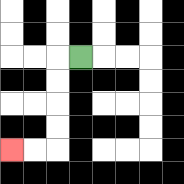{'start': '[3, 2]', 'end': '[0, 6]', 'path_directions': 'L,D,D,D,D,L,L', 'path_coordinates': '[[3, 2], [2, 2], [2, 3], [2, 4], [2, 5], [2, 6], [1, 6], [0, 6]]'}